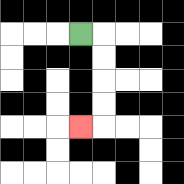{'start': '[3, 1]', 'end': '[3, 5]', 'path_directions': 'R,D,D,D,D,L', 'path_coordinates': '[[3, 1], [4, 1], [4, 2], [4, 3], [4, 4], [4, 5], [3, 5]]'}